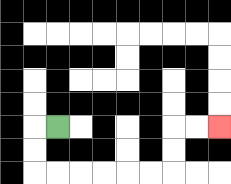{'start': '[2, 5]', 'end': '[9, 5]', 'path_directions': 'L,D,D,R,R,R,R,R,R,U,U,R,R', 'path_coordinates': '[[2, 5], [1, 5], [1, 6], [1, 7], [2, 7], [3, 7], [4, 7], [5, 7], [6, 7], [7, 7], [7, 6], [7, 5], [8, 5], [9, 5]]'}